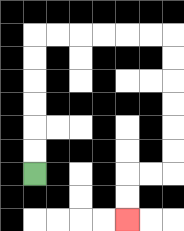{'start': '[1, 7]', 'end': '[5, 9]', 'path_directions': 'U,U,U,U,U,U,R,R,R,R,R,R,D,D,D,D,D,D,L,L,D,D', 'path_coordinates': '[[1, 7], [1, 6], [1, 5], [1, 4], [1, 3], [1, 2], [1, 1], [2, 1], [3, 1], [4, 1], [5, 1], [6, 1], [7, 1], [7, 2], [7, 3], [7, 4], [7, 5], [7, 6], [7, 7], [6, 7], [5, 7], [5, 8], [5, 9]]'}